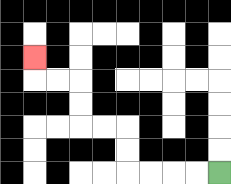{'start': '[9, 7]', 'end': '[1, 2]', 'path_directions': 'L,L,L,L,U,U,L,L,U,U,L,L,U', 'path_coordinates': '[[9, 7], [8, 7], [7, 7], [6, 7], [5, 7], [5, 6], [5, 5], [4, 5], [3, 5], [3, 4], [3, 3], [2, 3], [1, 3], [1, 2]]'}